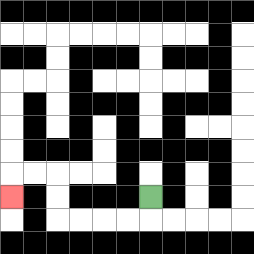{'start': '[6, 8]', 'end': '[0, 8]', 'path_directions': 'D,L,L,L,L,U,U,L,L,D', 'path_coordinates': '[[6, 8], [6, 9], [5, 9], [4, 9], [3, 9], [2, 9], [2, 8], [2, 7], [1, 7], [0, 7], [0, 8]]'}